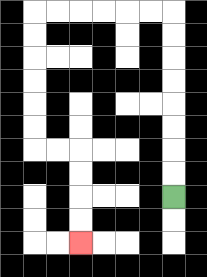{'start': '[7, 8]', 'end': '[3, 10]', 'path_directions': 'U,U,U,U,U,U,U,U,L,L,L,L,L,L,D,D,D,D,D,D,R,R,D,D,D,D', 'path_coordinates': '[[7, 8], [7, 7], [7, 6], [7, 5], [7, 4], [7, 3], [7, 2], [7, 1], [7, 0], [6, 0], [5, 0], [4, 0], [3, 0], [2, 0], [1, 0], [1, 1], [1, 2], [1, 3], [1, 4], [1, 5], [1, 6], [2, 6], [3, 6], [3, 7], [3, 8], [3, 9], [3, 10]]'}